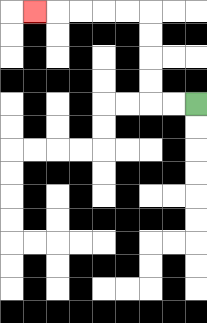{'start': '[8, 4]', 'end': '[1, 0]', 'path_directions': 'L,L,U,U,U,U,L,L,L,L,L', 'path_coordinates': '[[8, 4], [7, 4], [6, 4], [6, 3], [6, 2], [6, 1], [6, 0], [5, 0], [4, 0], [3, 0], [2, 0], [1, 0]]'}